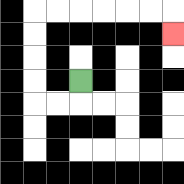{'start': '[3, 3]', 'end': '[7, 1]', 'path_directions': 'D,L,L,U,U,U,U,R,R,R,R,R,R,D', 'path_coordinates': '[[3, 3], [3, 4], [2, 4], [1, 4], [1, 3], [1, 2], [1, 1], [1, 0], [2, 0], [3, 0], [4, 0], [5, 0], [6, 0], [7, 0], [7, 1]]'}